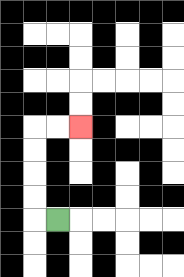{'start': '[2, 9]', 'end': '[3, 5]', 'path_directions': 'L,U,U,U,U,R,R', 'path_coordinates': '[[2, 9], [1, 9], [1, 8], [1, 7], [1, 6], [1, 5], [2, 5], [3, 5]]'}